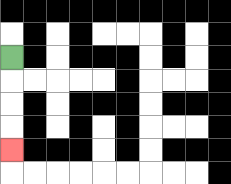{'start': '[0, 2]', 'end': '[0, 6]', 'path_directions': 'D,D,D,D', 'path_coordinates': '[[0, 2], [0, 3], [0, 4], [0, 5], [0, 6]]'}